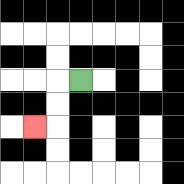{'start': '[3, 3]', 'end': '[1, 5]', 'path_directions': 'L,D,D,L', 'path_coordinates': '[[3, 3], [2, 3], [2, 4], [2, 5], [1, 5]]'}